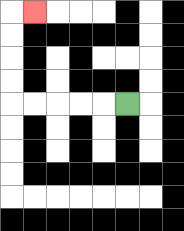{'start': '[5, 4]', 'end': '[1, 0]', 'path_directions': 'L,L,L,L,L,U,U,U,U,R', 'path_coordinates': '[[5, 4], [4, 4], [3, 4], [2, 4], [1, 4], [0, 4], [0, 3], [0, 2], [0, 1], [0, 0], [1, 0]]'}